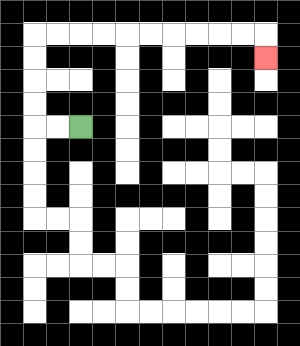{'start': '[3, 5]', 'end': '[11, 2]', 'path_directions': 'L,L,U,U,U,U,R,R,R,R,R,R,R,R,R,R,D', 'path_coordinates': '[[3, 5], [2, 5], [1, 5], [1, 4], [1, 3], [1, 2], [1, 1], [2, 1], [3, 1], [4, 1], [5, 1], [6, 1], [7, 1], [8, 1], [9, 1], [10, 1], [11, 1], [11, 2]]'}